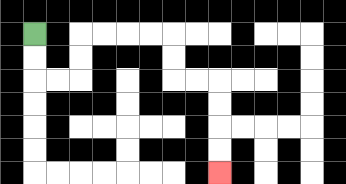{'start': '[1, 1]', 'end': '[9, 7]', 'path_directions': 'D,D,R,R,U,U,R,R,R,R,D,D,R,R,D,D,D,D', 'path_coordinates': '[[1, 1], [1, 2], [1, 3], [2, 3], [3, 3], [3, 2], [3, 1], [4, 1], [5, 1], [6, 1], [7, 1], [7, 2], [7, 3], [8, 3], [9, 3], [9, 4], [9, 5], [9, 6], [9, 7]]'}